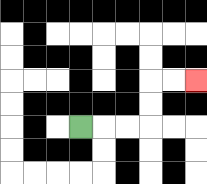{'start': '[3, 5]', 'end': '[8, 3]', 'path_directions': 'R,R,R,U,U,R,R', 'path_coordinates': '[[3, 5], [4, 5], [5, 5], [6, 5], [6, 4], [6, 3], [7, 3], [8, 3]]'}